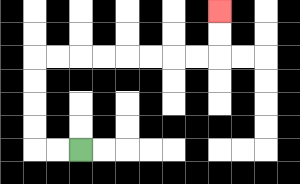{'start': '[3, 6]', 'end': '[9, 0]', 'path_directions': 'L,L,U,U,U,U,R,R,R,R,R,R,R,R,U,U', 'path_coordinates': '[[3, 6], [2, 6], [1, 6], [1, 5], [1, 4], [1, 3], [1, 2], [2, 2], [3, 2], [4, 2], [5, 2], [6, 2], [7, 2], [8, 2], [9, 2], [9, 1], [9, 0]]'}